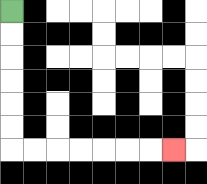{'start': '[0, 0]', 'end': '[7, 6]', 'path_directions': 'D,D,D,D,D,D,R,R,R,R,R,R,R', 'path_coordinates': '[[0, 0], [0, 1], [0, 2], [0, 3], [0, 4], [0, 5], [0, 6], [1, 6], [2, 6], [3, 6], [4, 6], [5, 6], [6, 6], [7, 6]]'}